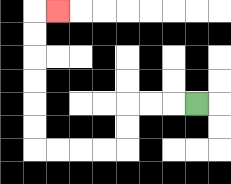{'start': '[8, 4]', 'end': '[2, 0]', 'path_directions': 'L,L,L,D,D,L,L,L,L,U,U,U,U,U,U,R', 'path_coordinates': '[[8, 4], [7, 4], [6, 4], [5, 4], [5, 5], [5, 6], [4, 6], [3, 6], [2, 6], [1, 6], [1, 5], [1, 4], [1, 3], [1, 2], [1, 1], [1, 0], [2, 0]]'}